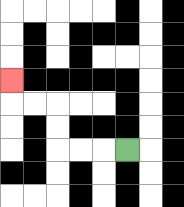{'start': '[5, 6]', 'end': '[0, 3]', 'path_directions': 'L,L,L,U,U,L,L,U', 'path_coordinates': '[[5, 6], [4, 6], [3, 6], [2, 6], [2, 5], [2, 4], [1, 4], [0, 4], [0, 3]]'}